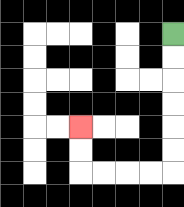{'start': '[7, 1]', 'end': '[3, 5]', 'path_directions': 'D,D,D,D,D,D,L,L,L,L,U,U', 'path_coordinates': '[[7, 1], [7, 2], [7, 3], [7, 4], [7, 5], [7, 6], [7, 7], [6, 7], [5, 7], [4, 7], [3, 7], [3, 6], [3, 5]]'}